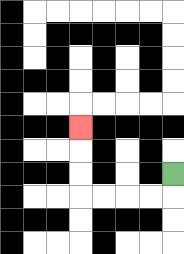{'start': '[7, 7]', 'end': '[3, 5]', 'path_directions': 'D,L,L,L,L,U,U,U', 'path_coordinates': '[[7, 7], [7, 8], [6, 8], [5, 8], [4, 8], [3, 8], [3, 7], [3, 6], [3, 5]]'}